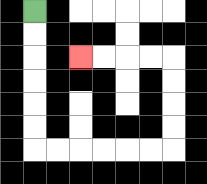{'start': '[1, 0]', 'end': '[3, 2]', 'path_directions': 'D,D,D,D,D,D,R,R,R,R,R,R,U,U,U,U,L,L,L,L', 'path_coordinates': '[[1, 0], [1, 1], [1, 2], [1, 3], [1, 4], [1, 5], [1, 6], [2, 6], [3, 6], [4, 6], [5, 6], [6, 6], [7, 6], [7, 5], [7, 4], [7, 3], [7, 2], [6, 2], [5, 2], [4, 2], [3, 2]]'}